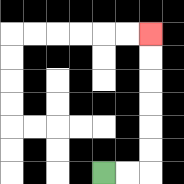{'start': '[4, 7]', 'end': '[6, 1]', 'path_directions': 'R,R,U,U,U,U,U,U', 'path_coordinates': '[[4, 7], [5, 7], [6, 7], [6, 6], [6, 5], [6, 4], [6, 3], [6, 2], [6, 1]]'}